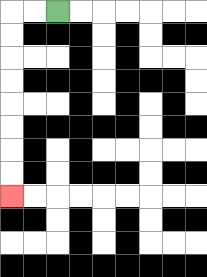{'start': '[2, 0]', 'end': '[0, 8]', 'path_directions': 'L,L,D,D,D,D,D,D,D,D', 'path_coordinates': '[[2, 0], [1, 0], [0, 0], [0, 1], [0, 2], [0, 3], [0, 4], [0, 5], [0, 6], [0, 7], [0, 8]]'}